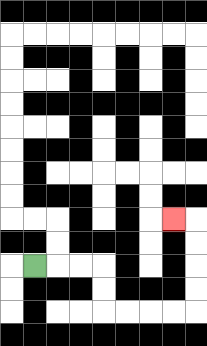{'start': '[1, 11]', 'end': '[7, 9]', 'path_directions': 'R,R,R,D,D,R,R,R,R,U,U,U,U,L', 'path_coordinates': '[[1, 11], [2, 11], [3, 11], [4, 11], [4, 12], [4, 13], [5, 13], [6, 13], [7, 13], [8, 13], [8, 12], [8, 11], [8, 10], [8, 9], [7, 9]]'}